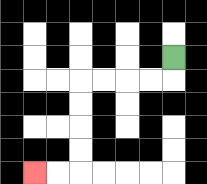{'start': '[7, 2]', 'end': '[1, 7]', 'path_directions': 'D,L,L,L,L,D,D,D,D,L,L', 'path_coordinates': '[[7, 2], [7, 3], [6, 3], [5, 3], [4, 3], [3, 3], [3, 4], [3, 5], [3, 6], [3, 7], [2, 7], [1, 7]]'}